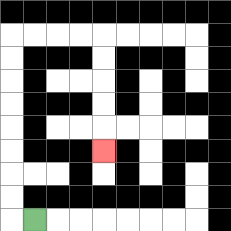{'start': '[1, 9]', 'end': '[4, 6]', 'path_directions': 'L,U,U,U,U,U,U,U,U,R,R,R,R,D,D,D,D,D', 'path_coordinates': '[[1, 9], [0, 9], [0, 8], [0, 7], [0, 6], [0, 5], [0, 4], [0, 3], [0, 2], [0, 1], [1, 1], [2, 1], [3, 1], [4, 1], [4, 2], [4, 3], [4, 4], [4, 5], [4, 6]]'}